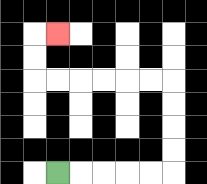{'start': '[2, 7]', 'end': '[2, 1]', 'path_directions': 'R,R,R,R,R,U,U,U,U,L,L,L,L,L,L,U,U,R', 'path_coordinates': '[[2, 7], [3, 7], [4, 7], [5, 7], [6, 7], [7, 7], [7, 6], [7, 5], [7, 4], [7, 3], [6, 3], [5, 3], [4, 3], [3, 3], [2, 3], [1, 3], [1, 2], [1, 1], [2, 1]]'}